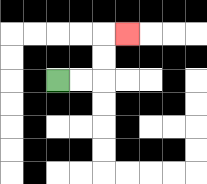{'start': '[2, 3]', 'end': '[5, 1]', 'path_directions': 'R,R,U,U,R', 'path_coordinates': '[[2, 3], [3, 3], [4, 3], [4, 2], [4, 1], [5, 1]]'}